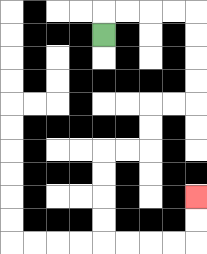{'start': '[4, 1]', 'end': '[8, 8]', 'path_directions': 'U,R,R,R,R,D,D,D,D,L,L,D,D,L,L,D,D,D,D,R,R,R,R,U,U', 'path_coordinates': '[[4, 1], [4, 0], [5, 0], [6, 0], [7, 0], [8, 0], [8, 1], [8, 2], [8, 3], [8, 4], [7, 4], [6, 4], [6, 5], [6, 6], [5, 6], [4, 6], [4, 7], [4, 8], [4, 9], [4, 10], [5, 10], [6, 10], [7, 10], [8, 10], [8, 9], [8, 8]]'}